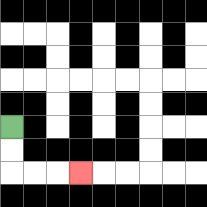{'start': '[0, 5]', 'end': '[3, 7]', 'path_directions': 'D,D,R,R,R', 'path_coordinates': '[[0, 5], [0, 6], [0, 7], [1, 7], [2, 7], [3, 7]]'}